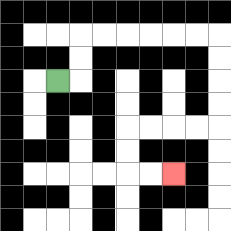{'start': '[2, 3]', 'end': '[7, 7]', 'path_directions': 'R,U,U,R,R,R,R,R,R,D,D,D,D,L,L,L,L,D,D,R,R', 'path_coordinates': '[[2, 3], [3, 3], [3, 2], [3, 1], [4, 1], [5, 1], [6, 1], [7, 1], [8, 1], [9, 1], [9, 2], [9, 3], [9, 4], [9, 5], [8, 5], [7, 5], [6, 5], [5, 5], [5, 6], [5, 7], [6, 7], [7, 7]]'}